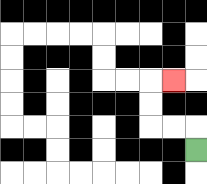{'start': '[8, 6]', 'end': '[7, 3]', 'path_directions': 'U,L,L,U,U,R', 'path_coordinates': '[[8, 6], [8, 5], [7, 5], [6, 5], [6, 4], [6, 3], [7, 3]]'}